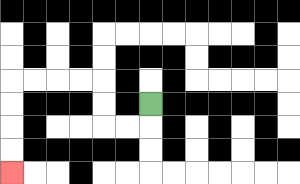{'start': '[6, 4]', 'end': '[0, 7]', 'path_directions': 'D,L,L,U,U,L,L,L,L,D,D,D,D', 'path_coordinates': '[[6, 4], [6, 5], [5, 5], [4, 5], [4, 4], [4, 3], [3, 3], [2, 3], [1, 3], [0, 3], [0, 4], [0, 5], [0, 6], [0, 7]]'}